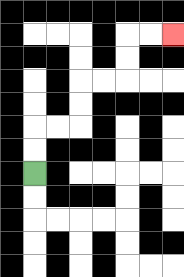{'start': '[1, 7]', 'end': '[7, 1]', 'path_directions': 'U,U,R,R,U,U,R,R,U,U,R,R', 'path_coordinates': '[[1, 7], [1, 6], [1, 5], [2, 5], [3, 5], [3, 4], [3, 3], [4, 3], [5, 3], [5, 2], [5, 1], [6, 1], [7, 1]]'}